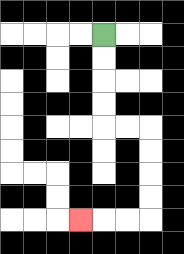{'start': '[4, 1]', 'end': '[3, 9]', 'path_directions': 'D,D,D,D,R,R,D,D,D,D,L,L,L', 'path_coordinates': '[[4, 1], [4, 2], [4, 3], [4, 4], [4, 5], [5, 5], [6, 5], [6, 6], [6, 7], [6, 8], [6, 9], [5, 9], [4, 9], [3, 9]]'}